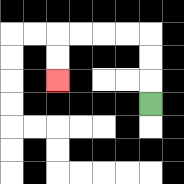{'start': '[6, 4]', 'end': '[2, 3]', 'path_directions': 'U,U,U,L,L,L,L,D,D', 'path_coordinates': '[[6, 4], [6, 3], [6, 2], [6, 1], [5, 1], [4, 1], [3, 1], [2, 1], [2, 2], [2, 3]]'}